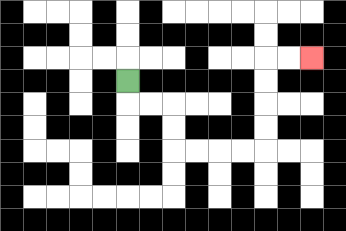{'start': '[5, 3]', 'end': '[13, 2]', 'path_directions': 'D,R,R,D,D,R,R,R,R,U,U,U,U,R,R', 'path_coordinates': '[[5, 3], [5, 4], [6, 4], [7, 4], [7, 5], [7, 6], [8, 6], [9, 6], [10, 6], [11, 6], [11, 5], [11, 4], [11, 3], [11, 2], [12, 2], [13, 2]]'}